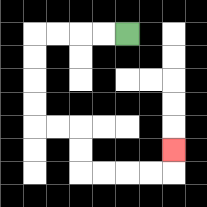{'start': '[5, 1]', 'end': '[7, 6]', 'path_directions': 'L,L,L,L,D,D,D,D,R,R,D,D,R,R,R,R,U', 'path_coordinates': '[[5, 1], [4, 1], [3, 1], [2, 1], [1, 1], [1, 2], [1, 3], [1, 4], [1, 5], [2, 5], [3, 5], [3, 6], [3, 7], [4, 7], [5, 7], [6, 7], [7, 7], [7, 6]]'}